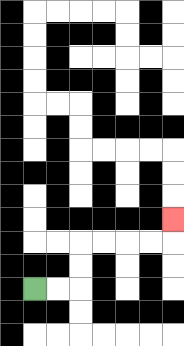{'start': '[1, 12]', 'end': '[7, 9]', 'path_directions': 'R,R,U,U,R,R,R,R,U', 'path_coordinates': '[[1, 12], [2, 12], [3, 12], [3, 11], [3, 10], [4, 10], [5, 10], [6, 10], [7, 10], [7, 9]]'}